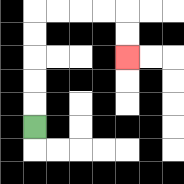{'start': '[1, 5]', 'end': '[5, 2]', 'path_directions': 'U,U,U,U,U,R,R,R,R,D,D', 'path_coordinates': '[[1, 5], [1, 4], [1, 3], [1, 2], [1, 1], [1, 0], [2, 0], [3, 0], [4, 0], [5, 0], [5, 1], [5, 2]]'}